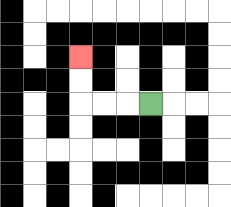{'start': '[6, 4]', 'end': '[3, 2]', 'path_directions': 'L,L,L,U,U', 'path_coordinates': '[[6, 4], [5, 4], [4, 4], [3, 4], [3, 3], [3, 2]]'}